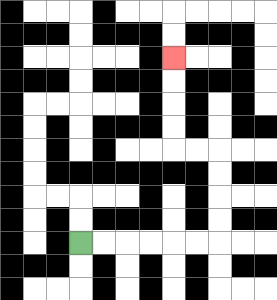{'start': '[3, 10]', 'end': '[7, 2]', 'path_directions': 'R,R,R,R,R,R,U,U,U,U,L,L,U,U,U,U', 'path_coordinates': '[[3, 10], [4, 10], [5, 10], [6, 10], [7, 10], [8, 10], [9, 10], [9, 9], [9, 8], [9, 7], [9, 6], [8, 6], [7, 6], [7, 5], [7, 4], [7, 3], [7, 2]]'}